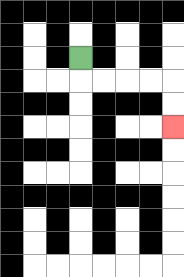{'start': '[3, 2]', 'end': '[7, 5]', 'path_directions': 'D,R,R,R,R,D,D', 'path_coordinates': '[[3, 2], [3, 3], [4, 3], [5, 3], [6, 3], [7, 3], [7, 4], [7, 5]]'}